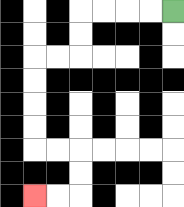{'start': '[7, 0]', 'end': '[1, 8]', 'path_directions': 'L,L,L,L,D,D,L,L,D,D,D,D,R,R,D,D,L,L', 'path_coordinates': '[[7, 0], [6, 0], [5, 0], [4, 0], [3, 0], [3, 1], [3, 2], [2, 2], [1, 2], [1, 3], [1, 4], [1, 5], [1, 6], [2, 6], [3, 6], [3, 7], [3, 8], [2, 8], [1, 8]]'}